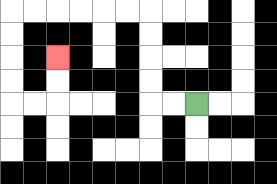{'start': '[8, 4]', 'end': '[2, 2]', 'path_directions': 'L,L,U,U,U,U,L,L,L,L,L,L,D,D,D,D,R,R,U,U', 'path_coordinates': '[[8, 4], [7, 4], [6, 4], [6, 3], [6, 2], [6, 1], [6, 0], [5, 0], [4, 0], [3, 0], [2, 0], [1, 0], [0, 0], [0, 1], [0, 2], [0, 3], [0, 4], [1, 4], [2, 4], [2, 3], [2, 2]]'}